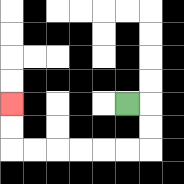{'start': '[5, 4]', 'end': '[0, 4]', 'path_directions': 'R,D,D,L,L,L,L,L,L,U,U', 'path_coordinates': '[[5, 4], [6, 4], [6, 5], [6, 6], [5, 6], [4, 6], [3, 6], [2, 6], [1, 6], [0, 6], [0, 5], [0, 4]]'}